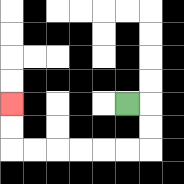{'start': '[5, 4]', 'end': '[0, 4]', 'path_directions': 'R,D,D,L,L,L,L,L,L,U,U', 'path_coordinates': '[[5, 4], [6, 4], [6, 5], [6, 6], [5, 6], [4, 6], [3, 6], [2, 6], [1, 6], [0, 6], [0, 5], [0, 4]]'}